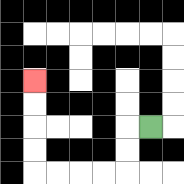{'start': '[6, 5]', 'end': '[1, 3]', 'path_directions': 'L,D,D,L,L,L,L,U,U,U,U', 'path_coordinates': '[[6, 5], [5, 5], [5, 6], [5, 7], [4, 7], [3, 7], [2, 7], [1, 7], [1, 6], [1, 5], [1, 4], [1, 3]]'}